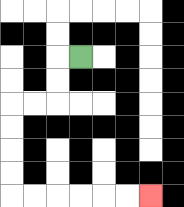{'start': '[3, 2]', 'end': '[6, 8]', 'path_directions': 'L,D,D,L,L,D,D,D,D,R,R,R,R,R,R', 'path_coordinates': '[[3, 2], [2, 2], [2, 3], [2, 4], [1, 4], [0, 4], [0, 5], [0, 6], [0, 7], [0, 8], [1, 8], [2, 8], [3, 8], [4, 8], [5, 8], [6, 8]]'}